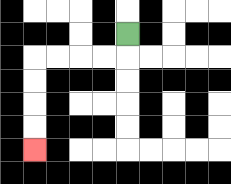{'start': '[5, 1]', 'end': '[1, 6]', 'path_directions': 'D,L,L,L,L,D,D,D,D', 'path_coordinates': '[[5, 1], [5, 2], [4, 2], [3, 2], [2, 2], [1, 2], [1, 3], [1, 4], [1, 5], [1, 6]]'}